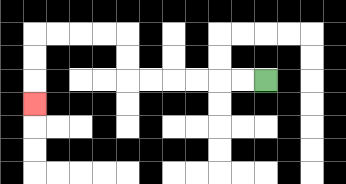{'start': '[11, 3]', 'end': '[1, 4]', 'path_directions': 'L,L,L,L,L,L,U,U,L,L,L,L,D,D,D', 'path_coordinates': '[[11, 3], [10, 3], [9, 3], [8, 3], [7, 3], [6, 3], [5, 3], [5, 2], [5, 1], [4, 1], [3, 1], [2, 1], [1, 1], [1, 2], [1, 3], [1, 4]]'}